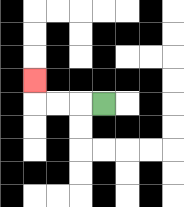{'start': '[4, 4]', 'end': '[1, 3]', 'path_directions': 'L,L,L,U', 'path_coordinates': '[[4, 4], [3, 4], [2, 4], [1, 4], [1, 3]]'}